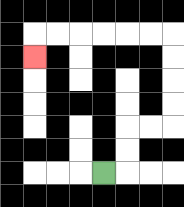{'start': '[4, 7]', 'end': '[1, 2]', 'path_directions': 'R,U,U,R,R,U,U,U,U,L,L,L,L,L,L,D', 'path_coordinates': '[[4, 7], [5, 7], [5, 6], [5, 5], [6, 5], [7, 5], [7, 4], [7, 3], [7, 2], [7, 1], [6, 1], [5, 1], [4, 1], [3, 1], [2, 1], [1, 1], [1, 2]]'}